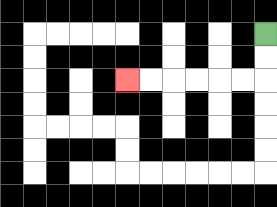{'start': '[11, 1]', 'end': '[5, 3]', 'path_directions': 'D,D,L,L,L,L,L,L', 'path_coordinates': '[[11, 1], [11, 2], [11, 3], [10, 3], [9, 3], [8, 3], [7, 3], [6, 3], [5, 3]]'}